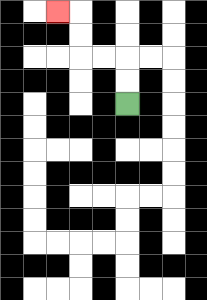{'start': '[5, 4]', 'end': '[2, 0]', 'path_directions': 'U,U,L,L,U,U,L', 'path_coordinates': '[[5, 4], [5, 3], [5, 2], [4, 2], [3, 2], [3, 1], [3, 0], [2, 0]]'}